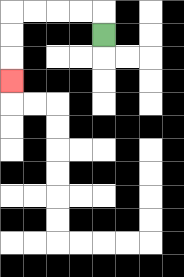{'start': '[4, 1]', 'end': '[0, 3]', 'path_directions': 'U,L,L,L,L,D,D,D', 'path_coordinates': '[[4, 1], [4, 0], [3, 0], [2, 0], [1, 0], [0, 0], [0, 1], [0, 2], [0, 3]]'}